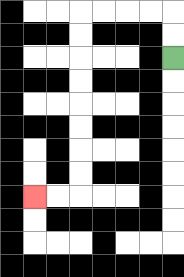{'start': '[7, 2]', 'end': '[1, 8]', 'path_directions': 'U,U,L,L,L,L,D,D,D,D,D,D,D,D,L,L', 'path_coordinates': '[[7, 2], [7, 1], [7, 0], [6, 0], [5, 0], [4, 0], [3, 0], [3, 1], [3, 2], [3, 3], [3, 4], [3, 5], [3, 6], [3, 7], [3, 8], [2, 8], [1, 8]]'}